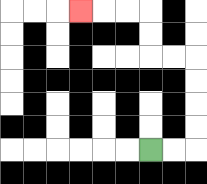{'start': '[6, 6]', 'end': '[3, 0]', 'path_directions': 'R,R,U,U,U,U,L,L,U,U,L,L,L', 'path_coordinates': '[[6, 6], [7, 6], [8, 6], [8, 5], [8, 4], [8, 3], [8, 2], [7, 2], [6, 2], [6, 1], [6, 0], [5, 0], [4, 0], [3, 0]]'}